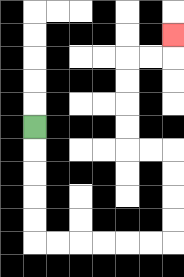{'start': '[1, 5]', 'end': '[7, 1]', 'path_directions': 'D,D,D,D,D,R,R,R,R,R,R,U,U,U,U,L,L,U,U,U,U,R,R,U', 'path_coordinates': '[[1, 5], [1, 6], [1, 7], [1, 8], [1, 9], [1, 10], [2, 10], [3, 10], [4, 10], [5, 10], [6, 10], [7, 10], [7, 9], [7, 8], [7, 7], [7, 6], [6, 6], [5, 6], [5, 5], [5, 4], [5, 3], [5, 2], [6, 2], [7, 2], [7, 1]]'}